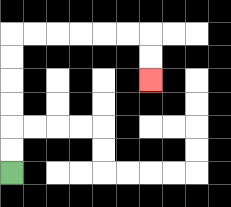{'start': '[0, 7]', 'end': '[6, 3]', 'path_directions': 'U,U,U,U,U,U,R,R,R,R,R,R,D,D', 'path_coordinates': '[[0, 7], [0, 6], [0, 5], [0, 4], [0, 3], [0, 2], [0, 1], [1, 1], [2, 1], [3, 1], [4, 1], [5, 1], [6, 1], [6, 2], [6, 3]]'}